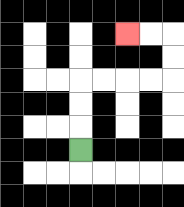{'start': '[3, 6]', 'end': '[5, 1]', 'path_directions': 'U,U,U,R,R,R,R,U,U,L,L', 'path_coordinates': '[[3, 6], [3, 5], [3, 4], [3, 3], [4, 3], [5, 3], [6, 3], [7, 3], [7, 2], [7, 1], [6, 1], [5, 1]]'}